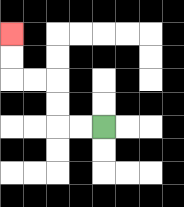{'start': '[4, 5]', 'end': '[0, 1]', 'path_directions': 'L,L,U,U,L,L,U,U', 'path_coordinates': '[[4, 5], [3, 5], [2, 5], [2, 4], [2, 3], [1, 3], [0, 3], [0, 2], [0, 1]]'}